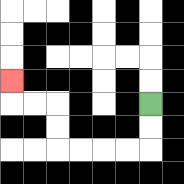{'start': '[6, 4]', 'end': '[0, 3]', 'path_directions': 'D,D,L,L,L,L,U,U,L,L,U', 'path_coordinates': '[[6, 4], [6, 5], [6, 6], [5, 6], [4, 6], [3, 6], [2, 6], [2, 5], [2, 4], [1, 4], [0, 4], [0, 3]]'}